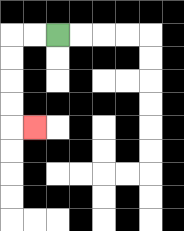{'start': '[2, 1]', 'end': '[1, 5]', 'path_directions': 'L,L,D,D,D,D,R', 'path_coordinates': '[[2, 1], [1, 1], [0, 1], [0, 2], [0, 3], [0, 4], [0, 5], [1, 5]]'}